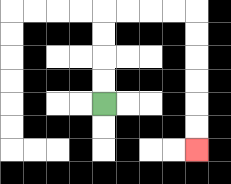{'start': '[4, 4]', 'end': '[8, 6]', 'path_directions': 'U,U,U,U,R,R,R,R,D,D,D,D,D,D', 'path_coordinates': '[[4, 4], [4, 3], [4, 2], [4, 1], [4, 0], [5, 0], [6, 0], [7, 0], [8, 0], [8, 1], [8, 2], [8, 3], [8, 4], [8, 5], [8, 6]]'}